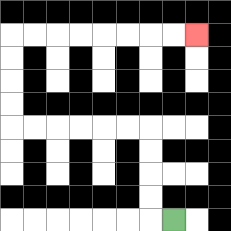{'start': '[7, 9]', 'end': '[8, 1]', 'path_directions': 'L,U,U,U,U,L,L,L,L,L,L,U,U,U,U,R,R,R,R,R,R,R,R', 'path_coordinates': '[[7, 9], [6, 9], [6, 8], [6, 7], [6, 6], [6, 5], [5, 5], [4, 5], [3, 5], [2, 5], [1, 5], [0, 5], [0, 4], [0, 3], [0, 2], [0, 1], [1, 1], [2, 1], [3, 1], [4, 1], [5, 1], [6, 1], [7, 1], [8, 1]]'}